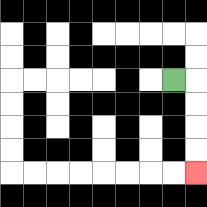{'start': '[7, 3]', 'end': '[8, 7]', 'path_directions': 'R,D,D,D,D', 'path_coordinates': '[[7, 3], [8, 3], [8, 4], [8, 5], [8, 6], [8, 7]]'}